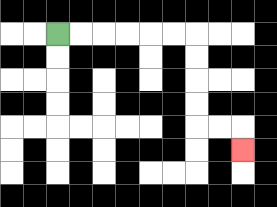{'start': '[2, 1]', 'end': '[10, 6]', 'path_directions': 'R,R,R,R,R,R,D,D,D,D,R,R,D', 'path_coordinates': '[[2, 1], [3, 1], [4, 1], [5, 1], [6, 1], [7, 1], [8, 1], [8, 2], [8, 3], [8, 4], [8, 5], [9, 5], [10, 5], [10, 6]]'}